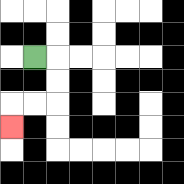{'start': '[1, 2]', 'end': '[0, 5]', 'path_directions': 'R,D,D,L,L,D', 'path_coordinates': '[[1, 2], [2, 2], [2, 3], [2, 4], [1, 4], [0, 4], [0, 5]]'}